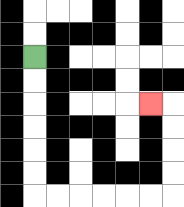{'start': '[1, 2]', 'end': '[6, 4]', 'path_directions': 'D,D,D,D,D,D,R,R,R,R,R,R,U,U,U,U,L', 'path_coordinates': '[[1, 2], [1, 3], [1, 4], [1, 5], [1, 6], [1, 7], [1, 8], [2, 8], [3, 8], [4, 8], [5, 8], [6, 8], [7, 8], [7, 7], [7, 6], [7, 5], [7, 4], [6, 4]]'}